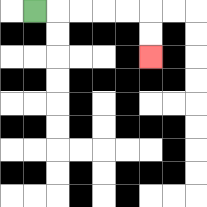{'start': '[1, 0]', 'end': '[6, 2]', 'path_directions': 'R,R,R,R,R,D,D', 'path_coordinates': '[[1, 0], [2, 0], [3, 0], [4, 0], [5, 0], [6, 0], [6, 1], [6, 2]]'}